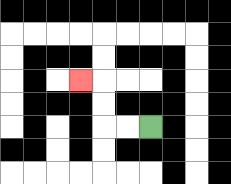{'start': '[6, 5]', 'end': '[3, 3]', 'path_directions': 'L,L,U,U,L', 'path_coordinates': '[[6, 5], [5, 5], [4, 5], [4, 4], [4, 3], [3, 3]]'}